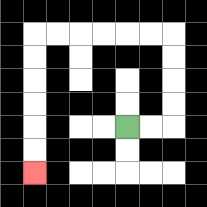{'start': '[5, 5]', 'end': '[1, 7]', 'path_directions': 'R,R,U,U,U,U,L,L,L,L,L,L,D,D,D,D,D,D', 'path_coordinates': '[[5, 5], [6, 5], [7, 5], [7, 4], [7, 3], [7, 2], [7, 1], [6, 1], [5, 1], [4, 1], [3, 1], [2, 1], [1, 1], [1, 2], [1, 3], [1, 4], [1, 5], [1, 6], [1, 7]]'}